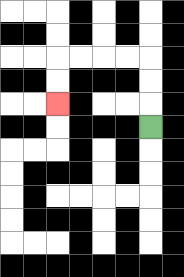{'start': '[6, 5]', 'end': '[2, 4]', 'path_directions': 'U,U,U,L,L,L,L,D,D', 'path_coordinates': '[[6, 5], [6, 4], [6, 3], [6, 2], [5, 2], [4, 2], [3, 2], [2, 2], [2, 3], [2, 4]]'}